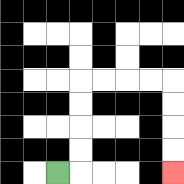{'start': '[2, 7]', 'end': '[7, 7]', 'path_directions': 'R,U,U,U,U,R,R,R,R,D,D,D,D', 'path_coordinates': '[[2, 7], [3, 7], [3, 6], [3, 5], [3, 4], [3, 3], [4, 3], [5, 3], [6, 3], [7, 3], [7, 4], [7, 5], [7, 6], [7, 7]]'}